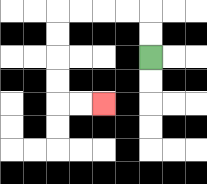{'start': '[6, 2]', 'end': '[4, 4]', 'path_directions': 'U,U,L,L,L,L,D,D,D,D,R,R', 'path_coordinates': '[[6, 2], [6, 1], [6, 0], [5, 0], [4, 0], [3, 0], [2, 0], [2, 1], [2, 2], [2, 3], [2, 4], [3, 4], [4, 4]]'}